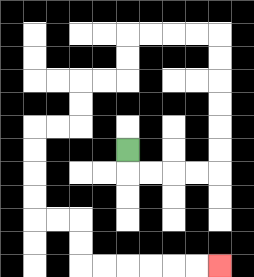{'start': '[5, 6]', 'end': '[9, 11]', 'path_directions': 'D,R,R,R,R,U,U,U,U,U,U,L,L,L,L,D,D,L,L,D,D,L,L,D,D,D,D,R,R,D,D,R,R,R,R,R,R', 'path_coordinates': '[[5, 6], [5, 7], [6, 7], [7, 7], [8, 7], [9, 7], [9, 6], [9, 5], [9, 4], [9, 3], [9, 2], [9, 1], [8, 1], [7, 1], [6, 1], [5, 1], [5, 2], [5, 3], [4, 3], [3, 3], [3, 4], [3, 5], [2, 5], [1, 5], [1, 6], [1, 7], [1, 8], [1, 9], [2, 9], [3, 9], [3, 10], [3, 11], [4, 11], [5, 11], [6, 11], [7, 11], [8, 11], [9, 11]]'}